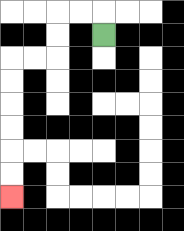{'start': '[4, 1]', 'end': '[0, 8]', 'path_directions': 'U,L,L,D,D,L,L,D,D,D,D,D,D', 'path_coordinates': '[[4, 1], [4, 0], [3, 0], [2, 0], [2, 1], [2, 2], [1, 2], [0, 2], [0, 3], [0, 4], [0, 5], [0, 6], [0, 7], [0, 8]]'}